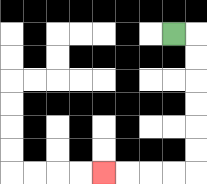{'start': '[7, 1]', 'end': '[4, 7]', 'path_directions': 'R,D,D,D,D,D,D,L,L,L,L', 'path_coordinates': '[[7, 1], [8, 1], [8, 2], [8, 3], [8, 4], [8, 5], [8, 6], [8, 7], [7, 7], [6, 7], [5, 7], [4, 7]]'}